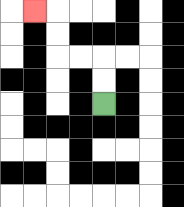{'start': '[4, 4]', 'end': '[1, 0]', 'path_directions': 'U,U,L,L,U,U,L', 'path_coordinates': '[[4, 4], [4, 3], [4, 2], [3, 2], [2, 2], [2, 1], [2, 0], [1, 0]]'}